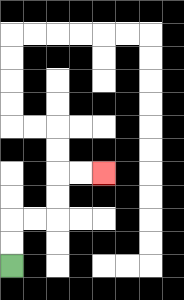{'start': '[0, 11]', 'end': '[4, 7]', 'path_directions': 'U,U,R,R,U,U,R,R', 'path_coordinates': '[[0, 11], [0, 10], [0, 9], [1, 9], [2, 9], [2, 8], [2, 7], [3, 7], [4, 7]]'}